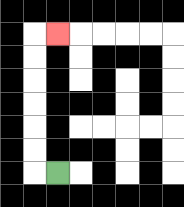{'start': '[2, 7]', 'end': '[2, 1]', 'path_directions': 'L,U,U,U,U,U,U,R', 'path_coordinates': '[[2, 7], [1, 7], [1, 6], [1, 5], [1, 4], [1, 3], [1, 2], [1, 1], [2, 1]]'}